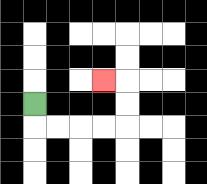{'start': '[1, 4]', 'end': '[4, 3]', 'path_directions': 'D,R,R,R,R,U,U,L', 'path_coordinates': '[[1, 4], [1, 5], [2, 5], [3, 5], [4, 5], [5, 5], [5, 4], [5, 3], [4, 3]]'}